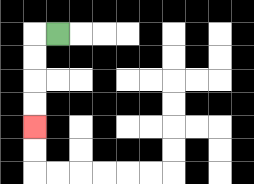{'start': '[2, 1]', 'end': '[1, 5]', 'path_directions': 'L,D,D,D,D', 'path_coordinates': '[[2, 1], [1, 1], [1, 2], [1, 3], [1, 4], [1, 5]]'}